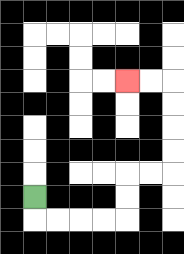{'start': '[1, 8]', 'end': '[5, 3]', 'path_directions': 'D,R,R,R,R,U,U,R,R,U,U,U,U,L,L', 'path_coordinates': '[[1, 8], [1, 9], [2, 9], [3, 9], [4, 9], [5, 9], [5, 8], [5, 7], [6, 7], [7, 7], [7, 6], [7, 5], [7, 4], [7, 3], [6, 3], [5, 3]]'}